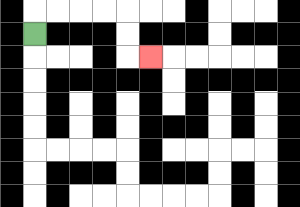{'start': '[1, 1]', 'end': '[6, 2]', 'path_directions': 'U,R,R,R,R,D,D,R', 'path_coordinates': '[[1, 1], [1, 0], [2, 0], [3, 0], [4, 0], [5, 0], [5, 1], [5, 2], [6, 2]]'}